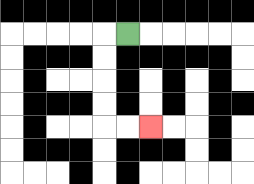{'start': '[5, 1]', 'end': '[6, 5]', 'path_directions': 'L,D,D,D,D,R,R', 'path_coordinates': '[[5, 1], [4, 1], [4, 2], [4, 3], [4, 4], [4, 5], [5, 5], [6, 5]]'}